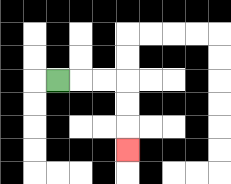{'start': '[2, 3]', 'end': '[5, 6]', 'path_directions': 'R,R,R,D,D,D', 'path_coordinates': '[[2, 3], [3, 3], [4, 3], [5, 3], [5, 4], [5, 5], [5, 6]]'}